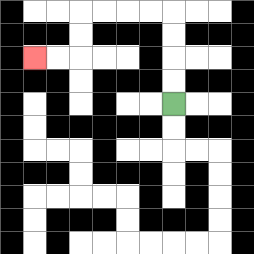{'start': '[7, 4]', 'end': '[1, 2]', 'path_directions': 'U,U,U,U,L,L,L,L,D,D,L,L', 'path_coordinates': '[[7, 4], [7, 3], [7, 2], [7, 1], [7, 0], [6, 0], [5, 0], [4, 0], [3, 0], [3, 1], [3, 2], [2, 2], [1, 2]]'}